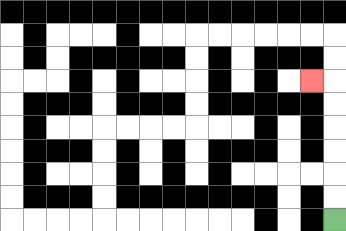{'start': '[14, 9]', 'end': '[13, 3]', 'path_directions': 'U,U,U,U,U,U,L', 'path_coordinates': '[[14, 9], [14, 8], [14, 7], [14, 6], [14, 5], [14, 4], [14, 3], [13, 3]]'}